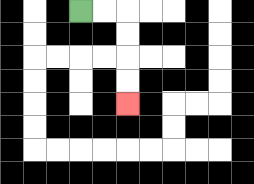{'start': '[3, 0]', 'end': '[5, 4]', 'path_directions': 'R,R,D,D,D,D', 'path_coordinates': '[[3, 0], [4, 0], [5, 0], [5, 1], [5, 2], [5, 3], [5, 4]]'}